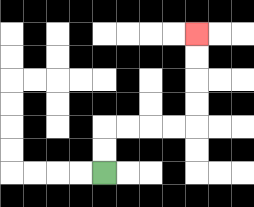{'start': '[4, 7]', 'end': '[8, 1]', 'path_directions': 'U,U,R,R,R,R,U,U,U,U', 'path_coordinates': '[[4, 7], [4, 6], [4, 5], [5, 5], [6, 5], [7, 5], [8, 5], [8, 4], [8, 3], [8, 2], [8, 1]]'}